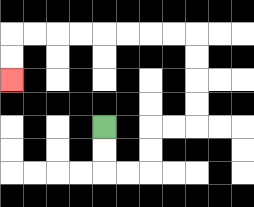{'start': '[4, 5]', 'end': '[0, 3]', 'path_directions': 'D,D,R,R,U,U,R,R,U,U,U,U,L,L,L,L,L,L,L,L,D,D', 'path_coordinates': '[[4, 5], [4, 6], [4, 7], [5, 7], [6, 7], [6, 6], [6, 5], [7, 5], [8, 5], [8, 4], [8, 3], [8, 2], [8, 1], [7, 1], [6, 1], [5, 1], [4, 1], [3, 1], [2, 1], [1, 1], [0, 1], [0, 2], [0, 3]]'}